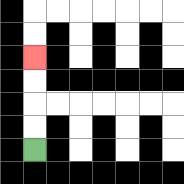{'start': '[1, 6]', 'end': '[1, 2]', 'path_directions': 'U,U,U,U', 'path_coordinates': '[[1, 6], [1, 5], [1, 4], [1, 3], [1, 2]]'}